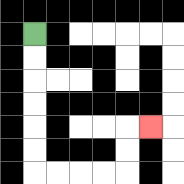{'start': '[1, 1]', 'end': '[6, 5]', 'path_directions': 'D,D,D,D,D,D,R,R,R,R,U,U,R', 'path_coordinates': '[[1, 1], [1, 2], [1, 3], [1, 4], [1, 5], [1, 6], [1, 7], [2, 7], [3, 7], [4, 7], [5, 7], [5, 6], [5, 5], [6, 5]]'}